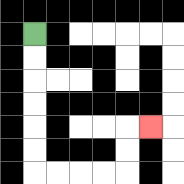{'start': '[1, 1]', 'end': '[6, 5]', 'path_directions': 'D,D,D,D,D,D,R,R,R,R,U,U,R', 'path_coordinates': '[[1, 1], [1, 2], [1, 3], [1, 4], [1, 5], [1, 6], [1, 7], [2, 7], [3, 7], [4, 7], [5, 7], [5, 6], [5, 5], [6, 5]]'}